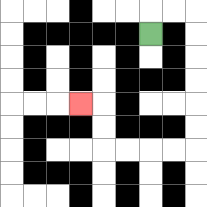{'start': '[6, 1]', 'end': '[3, 4]', 'path_directions': 'U,R,R,D,D,D,D,D,D,L,L,L,L,U,U,L', 'path_coordinates': '[[6, 1], [6, 0], [7, 0], [8, 0], [8, 1], [8, 2], [8, 3], [8, 4], [8, 5], [8, 6], [7, 6], [6, 6], [5, 6], [4, 6], [4, 5], [4, 4], [3, 4]]'}